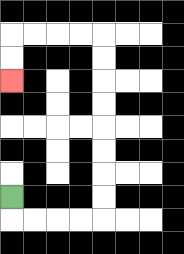{'start': '[0, 8]', 'end': '[0, 3]', 'path_directions': 'D,R,R,R,R,U,U,U,U,U,U,U,U,L,L,L,L,D,D', 'path_coordinates': '[[0, 8], [0, 9], [1, 9], [2, 9], [3, 9], [4, 9], [4, 8], [4, 7], [4, 6], [4, 5], [4, 4], [4, 3], [4, 2], [4, 1], [3, 1], [2, 1], [1, 1], [0, 1], [0, 2], [0, 3]]'}